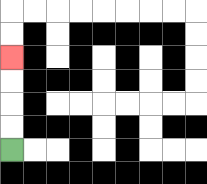{'start': '[0, 6]', 'end': '[0, 2]', 'path_directions': 'U,U,U,U', 'path_coordinates': '[[0, 6], [0, 5], [0, 4], [0, 3], [0, 2]]'}